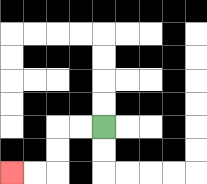{'start': '[4, 5]', 'end': '[0, 7]', 'path_directions': 'L,L,D,D,L,L', 'path_coordinates': '[[4, 5], [3, 5], [2, 5], [2, 6], [2, 7], [1, 7], [0, 7]]'}